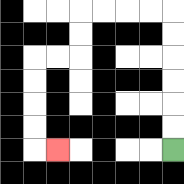{'start': '[7, 6]', 'end': '[2, 6]', 'path_directions': 'U,U,U,U,U,U,L,L,L,L,D,D,L,L,D,D,D,D,R', 'path_coordinates': '[[7, 6], [7, 5], [7, 4], [7, 3], [7, 2], [7, 1], [7, 0], [6, 0], [5, 0], [4, 0], [3, 0], [3, 1], [3, 2], [2, 2], [1, 2], [1, 3], [1, 4], [1, 5], [1, 6], [2, 6]]'}